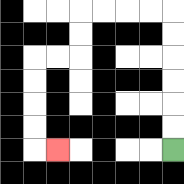{'start': '[7, 6]', 'end': '[2, 6]', 'path_directions': 'U,U,U,U,U,U,L,L,L,L,D,D,L,L,D,D,D,D,R', 'path_coordinates': '[[7, 6], [7, 5], [7, 4], [7, 3], [7, 2], [7, 1], [7, 0], [6, 0], [5, 0], [4, 0], [3, 0], [3, 1], [3, 2], [2, 2], [1, 2], [1, 3], [1, 4], [1, 5], [1, 6], [2, 6]]'}